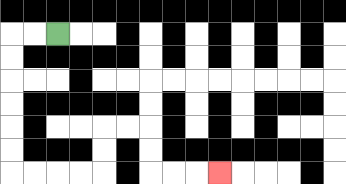{'start': '[2, 1]', 'end': '[9, 7]', 'path_directions': 'L,L,D,D,D,D,D,D,R,R,R,R,U,U,R,R,D,D,R,R,R', 'path_coordinates': '[[2, 1], [1, 1], [0, 1], [0, 2], [0, 3], [0, 4], [0, 5], [0, 6], [0, 7], [1, 7], [2, 7], [3, 7], [4, 7], [4, 6], [4, 5], [5, 5], [6, 5], [6, 6], [6, 7], [7, 7], [8, 7], [9, 7]]'}